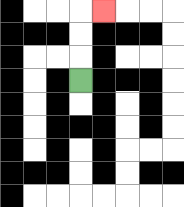{'start': '[3, 3]', 'end': '[4, 0]', 'path_directions': 'U,U,U,R', 'path_coordinates': '[[3, 3], [3, 2], [3, 1], [3, 0], [4, 0]]'}